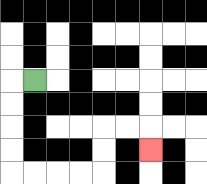{'start': '[1, 3]', 'end': '[6, 6]', 'path_directions': 'L,D,D,D,D,R,R,R,R,U,U,R,R,D', 'path_coordinates': '[[1, 3], [0, 3], [0, 4], [0, 5], [0, 6], [0, 7], [1, 7], [2, 7], [3, 7], [4, 7], [4, 6], [4, 5], [5, 5], [6, 5], [6, 6]]'}